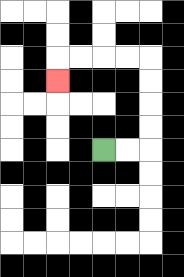{'start': '[4, 6]', 'end': '[2, 3]', 'path_directions': 'R,R,U,U,U,U,L,L,L,L,D', 'path_coordinates': '[[4, 6], [5, 6], [6, 6], [6, 5], [6, 4], [6, 3], [6, 2], [5, 2], [4, 2], [3, 2], [2, 2], [2, 3]]'}